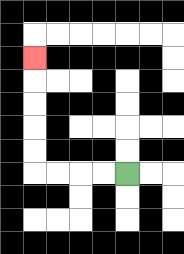{'start': '[5, 7]', 'end': '[1, 2]', 'path_directions': 'L,L,L,L,U,U,U,U,U', 'path_coordinates': '[[5, 7], [4, 7], [3, 7], [2, 7], [1, 7], [1, 6], [1, 5], [1, 4], [1, 3], [1, 2]]'}